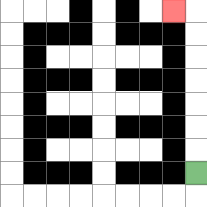{'start': '[8, 7]', 'end': '[7, 0]', 'path_directions': 'U,U,U,U,U,U,U,L', 'path_coordinates': '[[8, 7], [8, 6], [8, 5], [8, 4], [8, 3], [8, 2], [8, 1], [8, 0], [7, 0]]'}